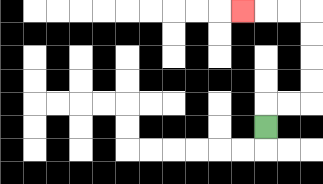{'start': '[11, 5]', 'end': '[10, 0]', 'path_directions': 'U,R,R,U,U,U,U,L,L,L', 'path_coordinates': '[[11, 5], [11, 4], [12, 4], [13, 4], [13, 3], [13, 2], [13, 1], [13, 0], [12, 0], [11, 0], [10, 0]]'}